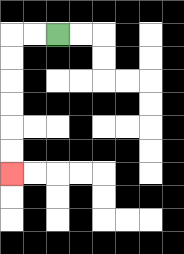{'start': '[2, 1]', 'end': '[0, 7]', 'path_directions': 'L,L,D,D,D,D,D,D', 'path_coordinates': '[[2, 1], [1, 1], [0, 1], [0, 2], [0, 3], [0, 4], [0, 5], [0, 6], [0, 7]]'}